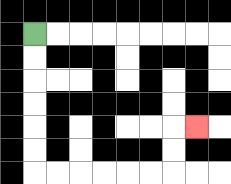{'start': '[1, 1]', 'end': '[8, 5]', 'path_directions': 'D,D,D,D,D,D,R,R,R,R,R,R,U,U,R', 'path_coordinates': '[[1, 1], [1, 2], [1, 3], [1, 4], [1, 5], [1, 6], [1, 7], [2, 7], [3, 7], [4, 7], [5, 7], [6, 7], [7, 7], [7, 6], [7, 5], [8, 5]]'}